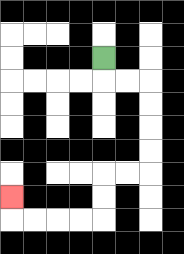{'start': '[4, 2]', 'end': '[0, 8]', 'path_directions': 'D,R,R,D,D,D,D,L,L,D,D,L,L,L,L,U', 'path_coordinates': '[[4, 2], [4, 3], [5, 3], [6, 3], [6, 4], [6, 5], [6, 6], [6, 7], [5, 7], [4, 7], [4, 8], [4, 9], [3, 9], [2, 9], [1, 9], [0, 9], [0, 8]]'}